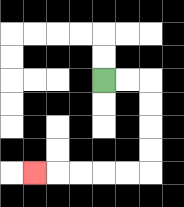{'start': '[4, 3]', 'end': '[1, 7]', 'path_directions': 'R,R,D,D,D,D,L,L,L,L,L', 'path_coordinates': '[[4, 3], [5, 3], [6, 3], [6, 4], [6, 5], [6, 6], [6, 7], [5, 7], [4, 7], [3, 7], [2, 7], [1, 7]]'}